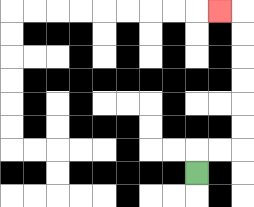{'start': '[8, 7]', 'end': '[9, 0]', 'path_directions': 'U,R,R,U,U,U,U,U,U,L', 'path_coordinates': '[[8, 7], [8, 6], [9, 6], [10, 6], [10, 5], [10, 4], [10, 3], [10, 2], [10, 1], [10, 0], [9, 0]]'}